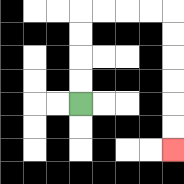{'start': '[3, 4]', 'end': '[7, 6]', 'path_directions': 'U,U,U,U,R,R,R,R,D,D,D,D,D,D', 'path_coordinates': '[[3, 4], [3, 3], [3, 2], [3, 1], [3, 0], [4, 0], [5, 0], [6, 0], [7, 0], [7, 1], [7, 2], [7, 3], [7, 4], [7, 5], [7, 6]]'}